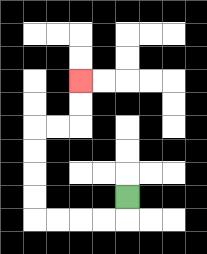{'start': '[5, 8]', 'end': '[3, 3]', 'path_directions': 'D,L,L,L,L,U,U,U,U,R,R,U,U', 'path_coordinates': '[[5, 8], [5, 9], [4, 9], [3, 9], [2, 9], [1, 9], [1, 8], [1, 7], [1, 6], [1, 5], [2, 5], [3, 5], [3, 4], [3, 3]]'}